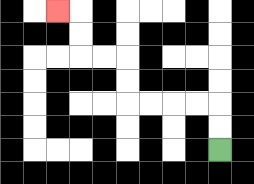{'start': '[9, 6]', 'end': '[2, 0]', 'path_directions': 'U,U,L,L,L,L,U,U,L,L,U,U,L', 'path_coordinates': '[[9, 6], [9, 5], [9, 4], [8, 4], [7, 4], [6, 4], [5, 4], [5, 3], [5, 2], [4, 2], [3, 2], [3, 1], [3, 0], [2, 0]]'}